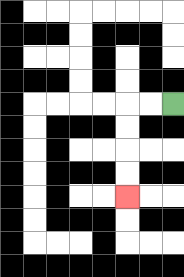{'start': '[7, 4]', 'end': '[5, 8]', 'path_directions': 'L,L,D,D,D,D', 'path_coordinates': '[[7, 4], [6, 4], [5, 4], [5, 5], [5, 6], [5, 7], [5, 8]]'}